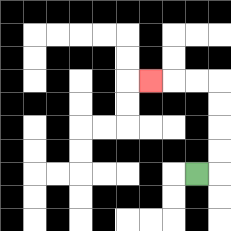{'start': '[8, 7]', 'end': '[6, 3]', 'path_directions': 'R,U,U,U,U,L,L,L', 'path_coordinates': '[[8, 7], [9, 7], [9, 6], [9, 5], [9, 4], [9, 3], [8, 3], [7, 3], [6, 3]]'}